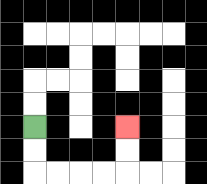{'start': '[1, 5]', 'end': '[5, 5]', 'path_directions': 'D,D,R,R,R,R,U,U', 'path_coordinates': '[[1, 5], [1, 6], [1, 7], [2, 7], [3, 7], [4, 7], [5, 7], [5, 6], [5, 5]]'}